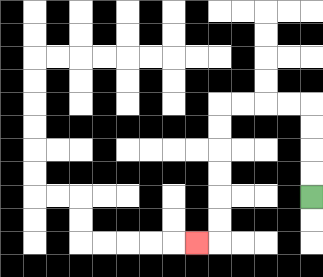{'start': '[13, 8]', 'end': '[8, 10]', 'path_directions': 'U,U,U,U,L,L,L,L,D,D,D,D,D,D,L', 'path_coordinates': '[[13, 8], [13, 7], [13, 6], [13, 5], [13, 4], [12, 4], [11, 4], [10, 4], [9, 4], [9, 5], [9, 6], [9, 7], [9, 8], [9, 9], [9, 10], [8, 10]]'}